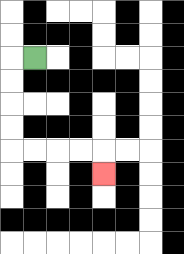{'start': '[1, 2]', 'end': '[4, 7]', 'path_directions': 'L,D,D,D,D,R,R,R,R,D', 'path_coordinates': '[[1, 2], [0, 2], [0, 3], [0, 4], [0, 5], [0, 6], [1, 6], [2, 6], [3, 6], [4, 6], [4, 7]]'}